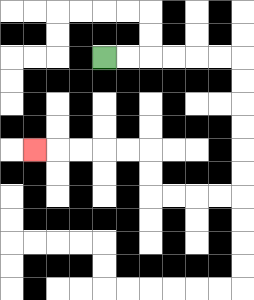{'start': '[4, 2]', 'end': '[1, 6]', 'path_directions': 'R,R,R,R,R,R,D,D,D,D,D,D,L,L,L,L,U,U,L,L,L,L,L', 'path_coordinates': '[[4, 2], [5, 2], [6, 2], [7, 2], [8, 2], [9, 2], [10, 2], [10, 3], [10, 4], [10, 5], [10, 6], [10, 7], [10, 8], [9, 8], [8, 8], [7, 8], [6, 8], [6, 7], [6, 6], [5, 6], [4, 6], [3, 6], [2, 6], [1, 6]]'}